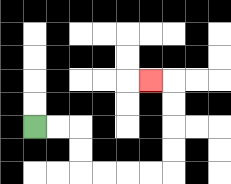{'start': '[1, 5]', 'end': '[6, 3]', 'path_directions': 'R,R,D,D,R,R,R,R,U,U,U,U,L', 'path_coordinates': '[[1, 5], [2, 5], [3, 5], [3, 6], [3, 7], [4, 7], [5, 7], [6, 7], [7, 7], [7, 6], [7, 5], [7, 4], [7, 3], [6, 3]]'}